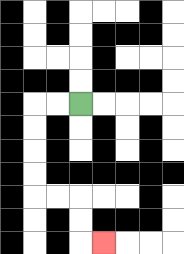{'start': '[3, 4]', 'end': '[4, 10]', 'path_directions': 'L,L,D,D,D,D,R,R,D,D,R', 'path_coordinates': '[[3, 4], [2, 4], [1, 4], [1, 5], [1, 6], [1, 7], [1, 8], [2, 8], [3, 8], [3, 9], [3, 10], [4, 10]]'}